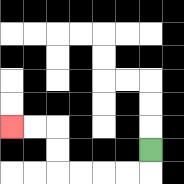{'start': '[6, 6]', 'end': '[0, 5]', 'path_directions': 'D,L,L,L,L,U,U,L,L', 'path_coordinates': '[[6, 6], [6, 7], [5, 7], [4, 7], [3, 7], [2, 7], [2, 6], [2, 5], [1, 5], [0, 5]]'}